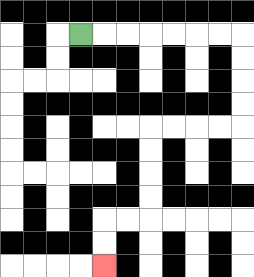{'start': '[3, 1]', 'end': '[4, 11]', 'path_directions': 'R,R,R,R,R,R,R,D,D,D,D,L,L,L,L,D,D,D,D,L,L,D,D', 'path_coordinates': '[[3, 1], [4, 1], [5, 1], [6, 1], [7, 1], [8, 1], [9, 1], [10, 1], [10, 2], [10, 3], [10, 4], [10, 5], [9, 5], [8, 5], [7, 5], [6, 5], [6, 6], [6, 7], [6, 8], [6, 9], [5, 9], [4, 9], [4, 10], [4, 11]]'}